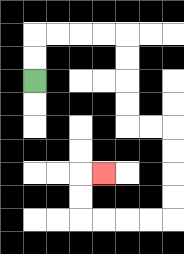{'start': '[1, 3]', 'end': '[4, 7]', 'path_directions': 'U,U,R,R,R,R,D,D,D,D,R,R,D,D,D,D,L,L,L,L,U,U,R', 'path_coordinates': '[[1, 3], [1, 2], [1, 1], [2, 1], [3, 1], [4, 1], [5, 1], [5, 2], [5, 3], [5, 4], [5, 5], [6, 5], [7, 5], [7, 6], [7, 7], [7, 8], [7, 9], [6, 9], [5, 9], [4, 9], [3, 9], [3, 8], [3, 7], [4, 7]]'}